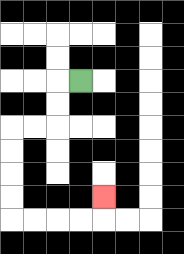{'start': '[3, 3]', 'end': '[4, 8]', 'path_directions': 'L,D,D,L,L,D,D,D,D,R,R,R,R,U', 'path_coordinates': '[[3, 3], [2, 3], [2, 4], [2, 5], [1, 5], [0, 5], [0, 6], [0, 7], [0, 8], [0, 9], [1, 9], [2, 9], [3, 9], [4, 9], [4, 8]]'}